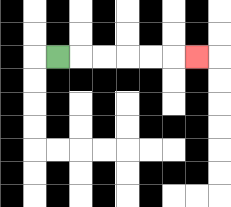{'start': '[2, 2]', 'end': '[8, 2]', 'path_directions': 'R,R,R,R,R,R', 'path_coordinates': '[[2, 2], [3, 2], [4, 2], [5, 2], [6, 2], [7, 2], [8, 2]]'}